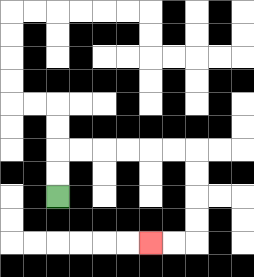{'start': '[2, 8]', 'end': '[6, 10]', 'path_directions': 'U,U,R,R,R,R,R,R,D,D,D,D,L,L', 'path_coordinates': '[[2, 8], [2, 7], [2, 6], [3, 6], [4, 6], [5, 6], [6, 6], [7, 6], [8, 6], [8, 7], [8, 8], [8, 9], [8, 10], [7, 10], [6, 10]]'}